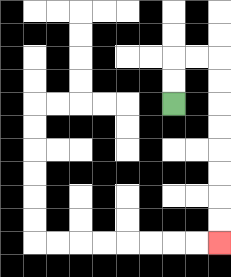{'start': '[7, 4]', 'end': '[9, 10]', 'path_directions': 'U,U,R,R,D,D,D,D,D,D,D,D', 'path_coordinates': '[[7, 4], [7, 3], [7, 2], [8, 2], [9, 2], [9, 3], [9, 4], [9, 5], [9, 6], [9, 7], [9, 8], [9, 9], [9, 10]]'}